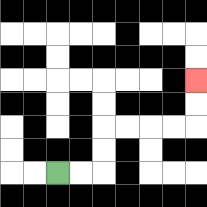{'start': '[2, 7]', 'end': '[8, 3]', 'path_directions': 'R,R,U,U,R,R,R,R,U,U', 'path_coordinates': '[[2, 7], [3, 7], [4, 7], [4, 6], [4, 5], [5, 5], [6, 5], [7, 5], [8, 5], [8, 4], [8, 3]]'}